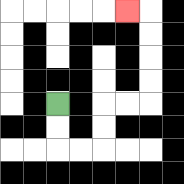{'start': '[2, 4]', 'end': '[5, 0]', 'path_directions': 'D,D,R,R,U,U,R,R,U,U,U,U,L', 'path_coordinates': '[[2, 4], [2, 5], [2, 6], [3, 6], [4, 6], [4, 5], [4, 4], [5, 4], [6, 4], [6, 3], [6, 2], [6, 1], [6, 0], [5, 0]]'}